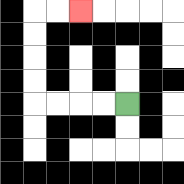{'start': '[5, 4]', 'end': '[3, 0]', 'path_directions': 'L,L,L,L,U,U,U,U,R,R', 'path_coordinates': '[[5, 4], [4, 4], [3, 4], [2, 4], [1, 4], [1, 3], [1, 2], [1, 1], [1, 0], [2, 0], [3, 0]]'}